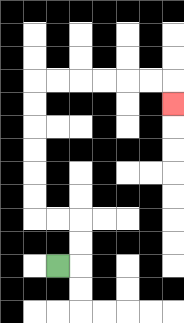{'start': '[2, 11]', 'end': '[7, 4]', 'path_directions': 'R,U,U,L,L,U,U,U,U,U,U,R,R,R,R,R,R,D', 'path_coordinates': '[[2, 11], [3, 11], [3, 10], [3, 9], [2, 9], [1, 9], [1, 8], [1, 7], [1, 6], [1, 5], [1, 4], [1, 3], [2, 3], [3, 3], [4, 3], [5, 3], [6, 3], [7, 3], [7, 4]]'}